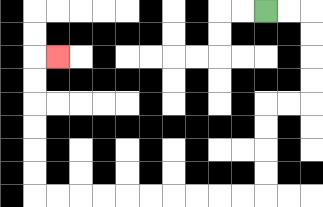{'start': '[11, 0]', 'end': '[2, 2]', 'path_directions': 'R,R,D,D,D,D,L,L,D,D,D,D,L,L,L,L,L,L,L,L,L,L,U,U,U,U,U,U,R', 'path_coordinates': '[[11, 0], [12, 0], [13, 0], [13, 1], [13, 2], [13, 3], [13, 4], [12, 4], [11, 4], [11, 5], [11, 6], [11, 7], [11, 8], [10, 8], [9, 8], [8, 8], [7, 8], [6, 8], [5, 8], [4, 8], [3, 8], [2, 8], [1, 8], [1, 7], [1, 6], [1, 5], [1, 4], [1, 3], [1, 2], [2, 2]]'}